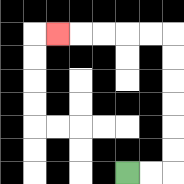{'start': '[5, 7]', 'end': '[2, 1]', 'path_directions': 'R,R,U,U,U,U,U,U,L,L,L,L,L', 'path_coordinates': '[[5, 7], [6, 7], [7, 7], [7, 6], [7, 5], [7, 4], [7, 3], [7, 2], [7, 1], [6, 1], [5, 1], [4, 1], [3, 1], [2, 1]]'}